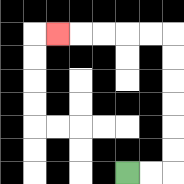{'start': '[5, 7]', 'end': '[2, 1]', 'path_directions': 'R,R,U,U,U,U,U,U,L,L,L,L,L', 'path_coordinates': '[[5, 7], [6, 7], [7, 7], [7, 6], [7, 5], [7, 4], [7, 3], [7, 2], [7, 1], [6, 1], [5, 1], [4, 1], [3, 1], [2, 1]]'}